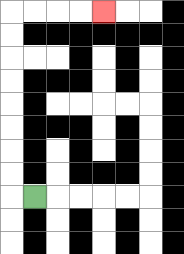{'start': '[1, 8]', 'end': '[4, 0]', 'path_directions': 'L,U,U,U,U,U,U,U,U,R,R,R,R', 'path_coordinates': '[[1, 8], [0, 8], [0, 7], [0, 6], [0, 5], [0, 4], [0, 3], [0, 2], [0, 1], [0, 0], [1, 0], [2, 0], [3, 0], [4, 0]]'}